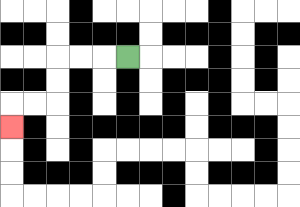{'start': '[5, 2]', 'end': '[0, 5]', 'path_directions': 'L,L,L,D,D,L,L,D', 'path_coordinates': '[[5, 2], [4, 2], [3, 2], [2, 2], [2, 3], [2, 4], [1, 4], [0, 4], [0, 5]]'}